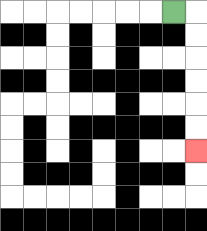{'start': '[7, 0]', 'end': '[8, 6]', 'path_directions': 'R,D,D,D,D,D,D', 'path_coordinates': '[[7, 0], [8, 0], [8, 1], [8, 2], [8, 3], [8, 4], [8, 5], [8, 6]]'}